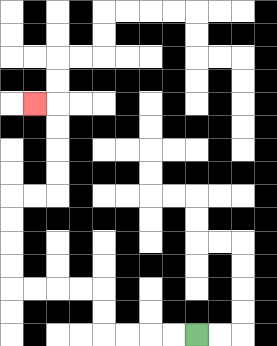{'start': '[8, 14]', 'end': '[1, 4]', 'path_directions': 'L,L,L,L,U,U,L,L,L,L,U,U,U,U,R,R,U,U,U,U,L', 'path_coordinates': '[[8, 14], [7, 14], [6, 14], [5, 14], [4, 14], [4, 13], [4, 12], [3, 12], [2, 12], [1, 12], [0, 12], [0, 11], [0, 10], [0, 9], [0, 8], [1, 8], [2, 8], [2, 7], [2, 6], [2, 5], [2, 4], [1, 4]]'}